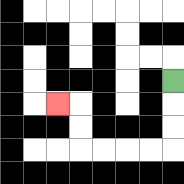{'start': '[7, 3]', 'end': '[2, 4]', 'path_directions': 'D,D,D,L,L,L,L,U,U,L', 'path_coordinates': '[[7, 3], [7, 4], [7, 5], [7, 6], [6, 6], [5, 6], [4, 6], [3, 6], [3, 5], [3, 4], [2, 4]]'}